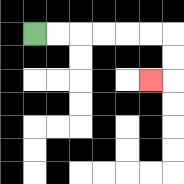{'start': '[1, 1]', 'end': '[6, 3]', 'path_directions': 'R,R,R,R,R,R,D,D,L', 'path_coordinates': '[[1, 1], [2, 1], [3, 1], [4, 1], [5, 1], [6, 1], [7, 1], [7, 2], [7, 3], [6, 3]]'}